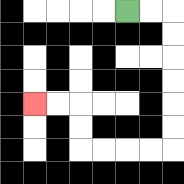{'start': '[5, 0]', 'end': '[1, 4]', 'path_directions': 'R,R,D,D,D,D,D,D,L,L,L,L,U,U,L,L', 'path_coordinates': '[[5, 0], [6, 0], [7, 0], [7, 1], [7, 2], [7, 3], [7, 4], [7, 5], [7, 6], [6, 6], [5, 6], [4, 6], [3, 6], [3, 5], [3, 4], [2, 4], [1, 4]]'}